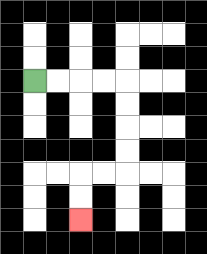{'start': '[1, 3]', 'end': '[3, 9]', 'path_directions': 'R,R,R,R,D,D,D,D,L,L,D,D', 'path_coordinates': '[[1, 3], [2, 3], [3, 3], [4, 3], [5, 3], [5, 4], [5, 5], [5, 6], [5, 7], [4, 7], [3, 7], [3, 8], [3, 9]]'}